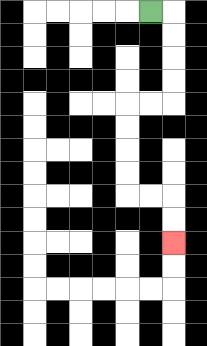{'start': '[6, 0]', 'end': '[7, 10]', 'path_directions': 'R,D,D,D,D,L,L,D,D,D,D,R,R,D,D', 'path_coordinates': '[[6, 0], [7, 0], [7, 1], [7, 2], [7, 3], [7, 4], [6, 4], [5, 4], [5, 5], [5, 6], [5, 7], [5, 8], [6, 8], [7, 8], [7, 9], [7, 10]]'}